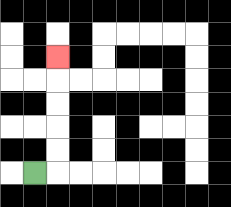{'start': '[1, 7]', 'end': '[2, 2]', 'path_directions': 'R,U,U,U,U,U', 'path_coordinates': '[[1, 7], [2, 7], [2, 6], [2, 5], [2, 4], [2, 3], [2, 2]]'}